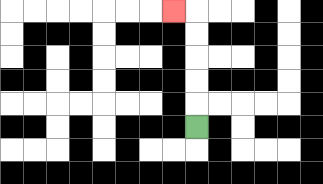{'start': '[8, 5]', 'end': '[7, 0]', 'path_directions': 'U,U,U,U,U,L', 'path_coordinates': '[[8, 5], [8, 4], [8, 3], [8, 2], [8, 1], [8, 0], [7, 0]]'}